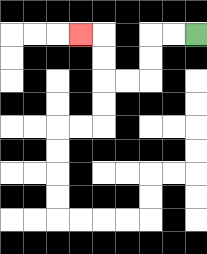{'start': '[8, 1]', 'end': '[3, 1]', 'path_directions': 'L,L,D,D,L,L,U,U,L', 'path_coordinates': '[[8, 1], [7, 1], [6, 1], [6, 2], [6, 3], [5, 3], [4, 3], [4, 2], [4, 1], [3, 1]]'}